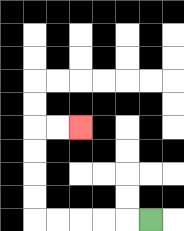{'start': '[6, 9]', 'end': '[3, 5]', 'path_directions': 'L,L,L,L,L,U,U,U,U,R,R', 'path_coordinates': '[[6, 9], [5, 9], [4, 9], [3, 9], [2, 9], [1, 9], [1, 8], [1, 7], [1, 6], [1, 5], [2, 5], [3, 5]]'}